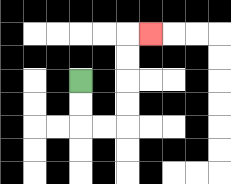{'start': '[3, 3]', 'end': '[6, 1]', 'path_directions': 'D,D,R,R,U,U,U,U,R', 'path_coordinates': '[[3, 3], [3, 4], [3, 5], [4, 5], [5, 5], [5, 4], [5, 3], [5, 2], [5, 1], [6, 1]]'}